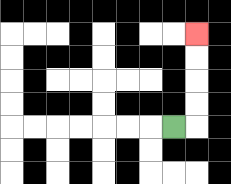{'start': '[7, 5]', 'end': '[8, 1]', 'path_directions': 'R,U,U,U,U', 'path_coordinates': '[[7, 5], [8, 5], [8, 4], [8, 3], [8, 2], [8, 1]]'}